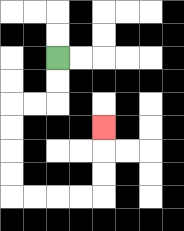{'start': '[2, 2]', 'end': '[4, 5]', 'path_directions': 'D,D,L,L,D,D,D,D,R,R,R,R,U,U,U', 'path_coordinates': '[[2, 2], [2, 3], [2, 4], [1, 4], [0, 4], [0, 5], [0, 6], [0, 7], [0, 8], [1, 8], [2, 8], [3, 8], [4, 8], [4, 7], [4, 6], [4, 5]]'}